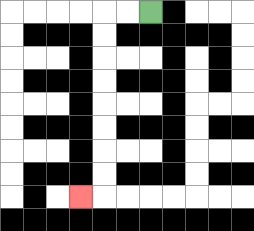{'start': '[6, 0]', 'end': '[3, 8]', 'path_directions': 'L,L,D,D,D,D,D,D,D,D,L', 'path_coordinates': '[[6, 0], [5, 0], [4, 0], [4, 1], [4, 2], [4, 3], [4, 4], [4, 5], [4, 6], [4, 7], [4, 8], [3, 8]]'}